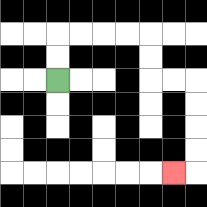{'start': '[2, 3]', 'end': '[7, 7]', 'path_directions': 'U,U,R,R,R,R,D,D,R,R,D,D,D,D,L', 'path_coordinates': '[[2, 3], [2, 2], [2, 1], [3, 1], [4, 1], [5, 1], [6, 1], [6, 2], [6, 3], [7, 3], [8, 3], [8, 4], [8, 5], [8, 6], [8, 7], [7, 7]]'}